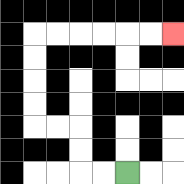{'start': '[5, 7]', 'end': '[7, 1]', 'path_directions': 'L,L,U,U,L,L,U,U,U,U,R,R,R,R,R,R', 'path_coordinates': '[[5, 7], [4, 7], [3, 7], [3, 6], [3, 5], [2, 5], [1, 5], [1, 4], [1, 3], [1, 2], [1, 1], [2, 1], [3, 1], [4, 1], [5, 1], [6, 1], [7, 1]]'}